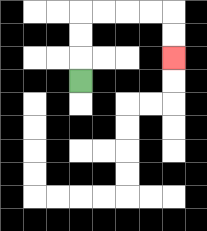{'start': '[3, 3]', 'end': '[7, 2]', 'path_directions': 'U,U,U,R,R,R,R,D,D', 'path_coordinates': '[[3, 3], [3, 2], [3, 1], [3, 0], [4, 0], [5, 0], [6, 0], [7, 0], [7, 1], [7, 2]]'}